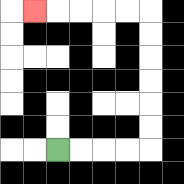{'start': '[2, 6]', 'end': '[1, 0]', 'path_directions': 'R,R,R,R,U,U,U,U,U,U,L,L,L,L,L', 'path_coordinates': '[[2, 6], [3, 6], [4, 6], [5, 6], [6, 6], [6, 5], [6, 4], [6, 3], [6, 2], [6, 1], [6, 0], [5, 0], [4, 0], [3, 0], [2, 0], [1, 0]]'}